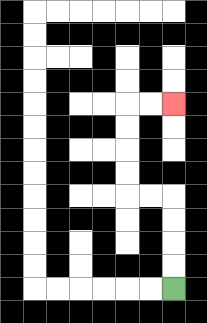{'start': '[7, 12]', 'end': '[7, 4]', 'path_directions': 'U,U,U,U,L,L,U,U,U,U,R,R', 'path_coordinates': '[[7, 12], [7, 11], [7, 10], [7, 9], [7, 8], [6, 8], [5, 8], [5, 7], [5, 6], [5, 5], [5, 4], [6, 4], [7, 4]]'}